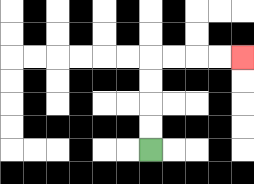{'start': '[6, 6]', 'end': '[10, 2]', 'path_directions': 'U,U,U,U,R,R,R,R', 'path_coordinates': '[[6, 6], [6, 5], [6, 4], [6, 3], [6, 2], [7, 2], [8, 2], [9, 2], [10, 2]]'}